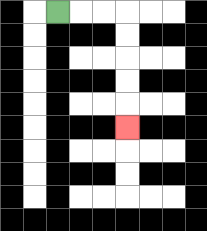{'start': '[2, 0]', 'end': '[5, 5]', 'path_directions': 'R,R,R,D,D,D,D,D', 'path_coordinates': '[[2, 0], [3, 0], [4, 0], [5, 0], [5, 1], [5, 2], [5, 3], [5, 4], [5, 5]]'}